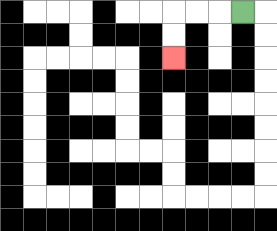{'start': '[10, 0]', 'end': '[7, 2]', 'path_directions': 'L,L,L,D,D', 'path_coordinates': '[[10, 0], [9, 0], [8, 0], [7, 0], [7, 1], [7, 2]]'}